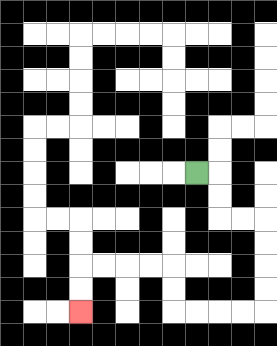{'start': '[8, 7]', 'end': '[3, 13]', 'path_directions': 'R,D,D,R,R,D,D,D,D,L,L,L,L,U,U,L,L,L,L,D,D', 'path_coordinates': '[[8, 7], [9, 7], [9, 8], [9, 9], [10, 9], [11, 9], [11, 10], [11, 11], [11, 12], [11, 13], [10, 13], [9, 13], [8, 13], [7, 13], [7, 12], [7, 11], [6, 11], [5, 11], [4, 11], [3, 11], [3, 12], [3, 13]]'}